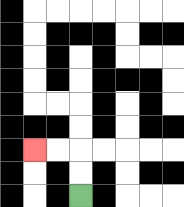{'start': '[3, 8]', 'end': '[1, 6]', 'path_directions': 'U,U,L,L', 'path_coordinates': '[[3, 8], [3, 7], [3, 6], [2, 6], [1, 6]]'}